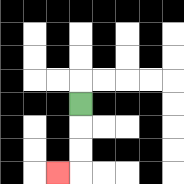{'start': '[3, 4]', 'end': '[2, 7]', 'path_directions': 'D,D,D,L', 'path_coordinates': '[[3, 4], [3, 5], [3, 6], [3, 7], [2, 7]]'}